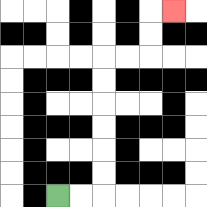{'start': '[2, 8]', 'end': '[7, 0]', 'path_directions': 'R,R,U,U,U,U,U,U,R,R,U,U,R', 'path_coordinates': '[[2, 8], [3, 8], [4, 8], [4, 7], [4, 6], [4, 5], [4, 4], [4, 3], [4, 2], [5, 2], [6, 2], [6, 1], [6, 0], [7, 0]]'}